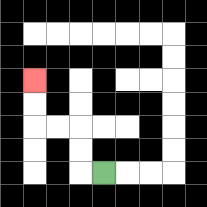{'start': '[4, 7]', 'end': '[1, 3]', 'path_directions': 'L,U,U,L,L,U,U', 'path_coordinates': '[[4, 7], [3, 7], [3, 6], [3, 5], [2, 5], [1, 5], [1, 4], [1, 3]]'}